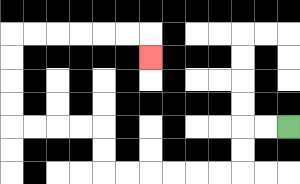{'start': '[12, 5]', 'end': '[6, 2]', 'path_directions': 'L,L,D,D,L,L,L,L,L,L,U,U,L,L,L,L,U,U,U,U,R,R,R,R,R,R,D', 'path_coordinates': '[[12, 5], [11, 5], [10, 5], [10, 6], [10, 7], [9, 7], [8, 7], [7, 7], [6, 7], [5, 7], [4, 7], [4, 6], [4, 5], [3, 5], [2, 5], [1, 5], [0, 5], [0, 4], [0, 3], [0, 2], [0, 1], [1, 1], [2, 1], [3, 1], [4, 1], [5, 1], [6, 1], [6, 2]]'}